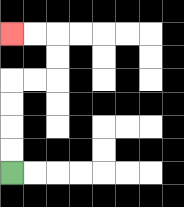{'start': '[0, 7]', 'end': '[0, 1]', 'path_directions': 'U,U,U,U,R,R,U,U,L,L', 'path_coordinates': '[[0, 7], [0, 6], [0, 5], [0, 4], [0, 3], [1, 3], [2, 3], [2, 2], [2, 1], [1, 1], [0, 1]]'}